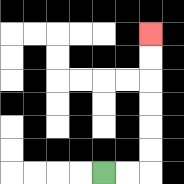{'start': '[4, 7]', 'end': '[6, 1]', 'path_directions': 'R,R,U,U,U,U,U,U', 'path_coordinates': '[[4, 7], [5, 7], [6, 7], [6, 6], [6, 5], [6, 4], [6, 3], [6, 2], [6, 1]]'}